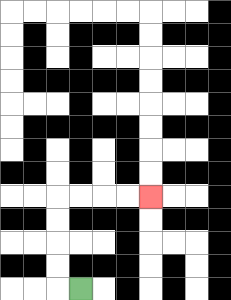{'start': '[3, 12]', 'end': '[6, 8]', 'path_directions': 'L,U,U,U,U,R,R,R,R', 'path_coordinates': '[[3, 12], [2, 12], [2, 11], [2, 10], [2, 9], [2, 8], [3, 8], [4, 8], [5, 8], [6, 8]]'}